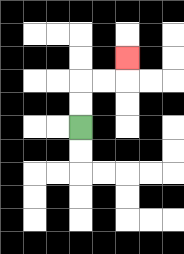{'start': '[3, 5]', 'end': '[5, 2]', 'path_directions': 'U,U,R,R,U', 'path_coordinates': '[[3, 5], [3, 4], [3, 3], [4, 3], [5, 3], [5, 2]]'}